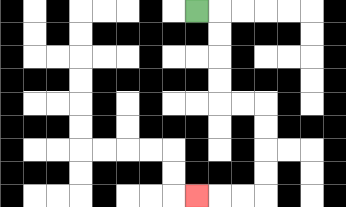{'start': '[8, 0]', 'end': '[8, 8]', 'path_directions': 'R,D,D,D,D,R,R,D,D,D,D,L,L,L', 'path_coordinates': '[[8, 0], [9, 0], [9, 1], [9, 2], [9, 3], [9, 4], [10, 4], [11, 4], [11, 5], [11, 6], [11, 7], [11, 8], [10, 8], [9, 8], [8, 8]]'}